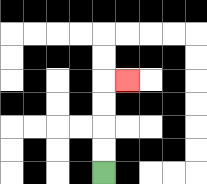{'start': '[4, 7]', 'end': '[5, 3]', 'path_directions': 'U,U,U,U,R', 'path_coordinates': '[[4, 7], [4, 6], [4, 5], [4, 4], [4, 3], [5, 3]]'}